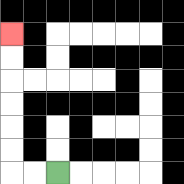{'start': '[2, 7]', 'end': '[0, 1]', 'path_directions': 'L,L,U,U,U,U,U,U', 'path_coordinates': '[[2, 7], [1, 7], [0, 7], [0, 6], [0, 5], [0, 4], [0, 3], [0, 2], [0, 1]]'}